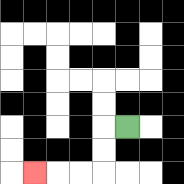{'start': '[5, 5]', 'end': '[1, 7]', 'path_directions': 'L,D,D,L,L,L', 'path_coordinates': '[[5, 5], [4, 5], [4, 6], [4, 7], [3, 7], [2, 7], [1, 7]]'}